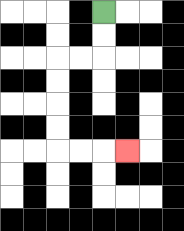{'start': '[4, 0]', 'end': '[5, 6]', 'path_directions': 'D,D,L,L,D,D,D,D,R,R,R', 'path_coordinates': '[[4, 0], [4, 1], [4, 2], [3, 2], [2, 2], [2, 3], [2, 4], [2, 5], [2, 6], [3, 6], [4, 6], [5, 6]]'}